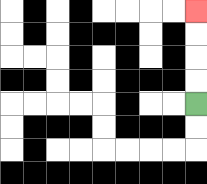{'start': '[8, 4]', 'end': '[8, 0]', 'path_directions': 'U,U,U,U', 'path_coordinates': '[[8, 4], [8, 3], [8, 2], [8, 1], [8, 0]]'}